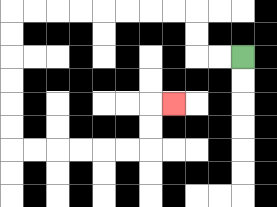{'start': '[10, 2]', 'end': '[7, 4]', 'path_directions': 'L,L,U,U,L,L,L,L,L,L,L,L,D,D,D,D,D,D,R,R,R,R,R,R,U,U,R', 'path_coordinates': '[[10, 2], [9, 2], [8, 2], [8, 1], [8, 0], [7, 0], [6, 0], [5, 0], [4, 0], [3, 0], [2, 0], [1, 0], [0, 0], [0, 1], [0, 2], [0, 3], [0, 4], [0, 5], [0, 6], [1, 6], [2, 6], [3, 6], [4, 6], [5, 6], [6, 6], [6, 5], [6, 4], [7, 4]]'}